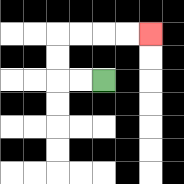{'start': '[4, 3]', 'end': '[6, 1]', 'path_directions': 'L,L,U,U,R,R,R,R', 'path_coordinates': '[[4, 3], [3, 3], [2, 3], [2, 2], [2, 1], [3, 1], [4, 1], [5, 1], [6, 1]]'}